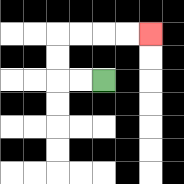{'start': '[4, 3]', 'end': '[6, 1]', 'path_directions': 'L,L,U,U,R,R,R,R', 'path_coordinates': '[[4, 3], [3, 3], [2, 3], [2, 2], [2, 1], [3, 1], [4, 1], [5, 1], [6, 1]]'}